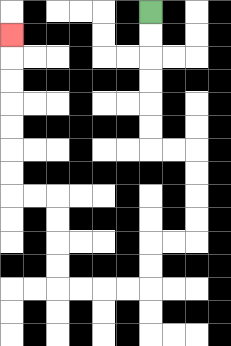{'start': '[6, 0]', 'end': '[0, 1]', 'path_directions': 'D,D,D,D,D,D,R,R,D,D,D,D,L,L,D,D,L,L,L,L,U,U,U,U,L,L,U,U,U,U,U,U,U', 'path_coordinates': '[[6, 0], [6, 1], [6, 2], [6, 3], [6, 4], [6, 5], [6, 6], [7, 6], [8, 6], [8, 7], [8, 8], [8, 9], [8, 10], [7, 10], [6, 10], [6, 11], [6, 12], [5, 12], [4, 12], [3, 12], [2, 12], [2, 11], [2, 10], [2, 9], [2, 8], [1, 8], [0, 8], [0, 7], [0, 6], [0, 5], [0, 4], [0, 3], [0, 2], [0, 1]]'}